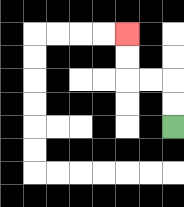{'start': '[7, 5]', 'end': '[5, 1]', 'path_directions': 'U,U,L,L,U,U', 'path_coordinates': '[[7, 5], [7, 4], [7, 3], [6, 3], [5, 3], [5, 2], [5, 1]]'}